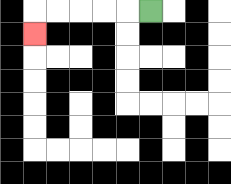{'start': '[6, 0]', 'end': '[1, 1]', 'path_directions': 'L,L,L,L,L,D', 'path_coordinates': '[[6, 0], [5, 0], [4, 0], [3, 0], [2, 0], [1, 0], [1, 1]]'}